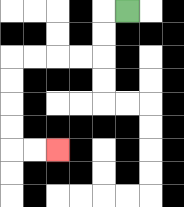{'start': '[5, 0]', 'end': '[2, 6]', 'path_directions': 'L,D,D,L,L,L,L,D,D,D,D,R,R', 'path_coordinates': '[[5, 0], [4, 0], [4, 1], [4, 2], [3, 2], [2, 2], [1, 2], [0, 2], [0, 3], [0, 4], [0, 5], [0, 6], [1, 6], [2, 6]]'}